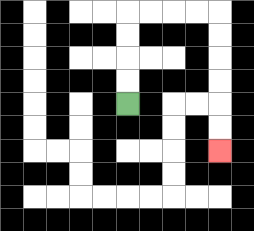{'start': '[5, 4]', 'end': '[9, 6]', 'path_directions': 'U,U,U,U,R,R,R,R,D,D,D,D,D,D', 'path_coordinates': '[[5, 4], [5, 3], [5, 2], [5, 1], [5, 0], [6, 0], [7, 0], [8, 0], [9, 0], [9, 1], [9, 2], [9, 3], [9, 4], [9, 5], [9, 6]]'}